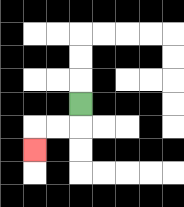{'start': '[3, 4]', 'end': '[1, 6]', 'path_directions': 'D,L,L,D', 'path_coordinates': '[[3, 4], [3, 5], [2, 5], [1, 5], [1, 6]]'}